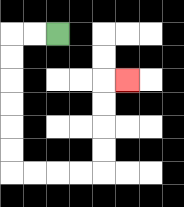{'start': '[2, 1]', 'end': '[5, 3]', 'path_directions': 'L,L,D,D,D,D,D,D,R,R,R,R,U,U,U,U,R', 'path_coordinates': '[[2, 1], [1, 1], [0, 1], [0, 2], [0, 3], [0, 4], [0, 5], [0, 6], [0, 7], [1, 7], [2, 7], [3, 7], [4, 7], [4, 6], [4, 5], [4, 4], [4, 3], [5, 3]]'}